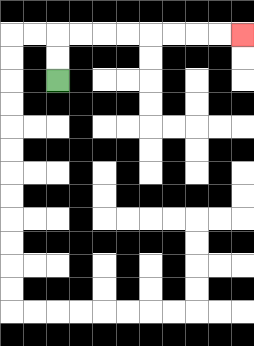{'start': '[2, 3]', 'end': '[10, 1]', 'path_directions': 'U,U,R,R,R,R,R,R,R,R', 'path_coordinates': '[[2, 3], [2, 2], [2, 1], [3, 1], [4, 1], [5, 1], [6, 1], [7, 1], [8, 1], [9, 1], [10, 1]]'}